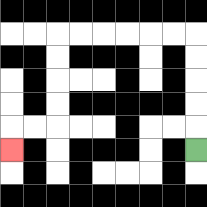{'start': '[8, 6]', 'end': '[0, 6]', 'path_directions': 'U,U,U,U,U,L,L,L,L,L,L,D,D,D,D,L,L,D', 'path_coordinates': '[[8, 6], [8, 5], [8, 4], [8, 3], [8, 2], [8, 1], [7, 1], [6, 1], [5, 1], [4, 1], [3, 1], [2, 1], [2, 2], [2, 3], [2, 4], [2, 5], [1, 5], [0, 5], [0, 6]]'}